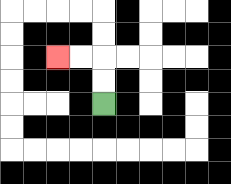{'start': '[4, 4]', 'end': '[2, 2]', 'path_directions': 'U,U,L,L', 'path_coordinates': '[[4, 4], [4, 3], [4, 2], [3, 2], [2, 2]]'}